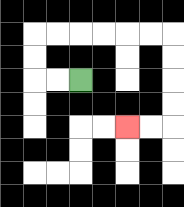{'start': '[3, 3]', 'end': '[5, 5]', 'path_directions': 'L,L,U,U,R,R,R,R,R,R,D,D,D,D,L,L', 'path_coordinates': '[[3, 3], [2, 3], [1, 3], [1, 2], [1, 1], [2, 1], [3, 1], [4, 1], [5, 1], [6, 1], [7, 1], [7, 2], [7, 3], [7, 4], [7, 5], [6, 5], [5, 5]]'}